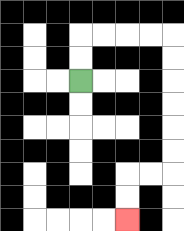{'start': '[3, 3]', 'end': '[5, 9]', 'path_directions': 'U,U,R,R,R,R,D,D,D,D,D,D,L,L,D,D', 'path_coordinates': '[[3, 3], [3, 2], [3, 1], [4, 1], [5, 1], [6, 1], [7, 1], [7, 2], [7, 3], [7, 4], [7, 5], [7, 6], [7, 7], [6, 7], [5, 7], [5, 8], [5, 9]]'}